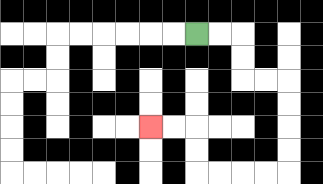{'start': '[8, 1]', 'end': '[6, 5]', 'path_directions': 'R,R,D,D,R,R,D,D,D,D,L,L,L,L,U,U,L,L', 'path_coordinates': '[[8, 1], [9, 1], [10, 1], [10, 2], [10, 3], [11, 3], [12, 3], [12, 4], [12, 5], [12, 6], [12, 7], [11, 7], [10, 7], [9, 7], [8, 7], [8, 6], [8, 5], [7, 5], [6, 5]]'}